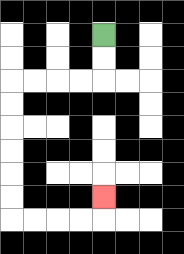{'start': '[4, 1]', 'end': '[4, 8]', 'path_directions': 'D,D,L,L,L,L,D,D,D,D,D,D,R,R,R,R,U', 'path_coordinates': '[[4, 1], [4, 2], [4, 3], [3, 3], [2, 3], [1, 3], [0, 3], [0, 4], [0, 5], [0, 6], [0, 7], [0, 8], [0, 9], [1, 9], [2, 9], [3, 9], [4, 9], [4, 8]]'}